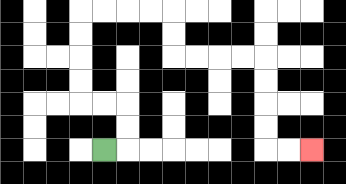{'start': '[4, 6]', 'end': '[13, 6]', 'path_directions': 'R,U,U,L,L,U,U,U,U,R,R,R,R,D,D,R,R,R,R,D,D,D,D,R,R', 'path_coordinates': '[[4, 6], [5, 6], [5, 5], [5, 4], [4, 4], [3, 4], [3, 3], [3, 2], [3, 1], [3, 0], [4, 0], [5, 0], [6, 0], [7, 0], [7, 1], [7, 2], [8, 2], [9, 2], [10, 2], [11, 2], [11, 3], [11, 4], [11, 5], [11, 6], [12, 6], [13, 6]]'}